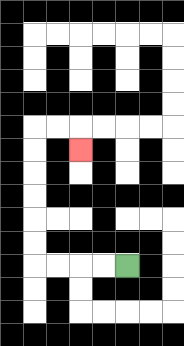{'start': '[5, 11]', 'end': '[3, 6]', 'path_directions': 'L,L,L,L,U,U,U,U,U,U,R,R,D', 'path_coordinates': '[[5, 11], [4, 11], [3, 11], [2, 11], [1, 11], [1, 10], [1, 9], [1, 8], [1, 7], [1, 6], [1, 5], [2, 5], [3, 5], [3, 6]]'}